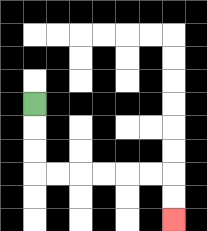{'start': '[1, 4]', 'end': '[7, 9]', 'path_directions': 'D,D,D,R,R,R,R,R,R,D,D', 'path_coordinates': '[[1, 4], [1, 5], [1, 6], [1, 7], [2, 7], [3, 7], [4, 7], [5, 7], [6, 7], [7, 7], [7, 8], [7, 9]]'}